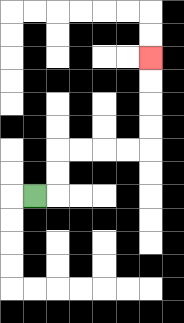{'start': '[1, 8]', 'end': '[6, 2]', 'path_directions': 'R,U,U,R,R,R,R,U,U,U,U', 'path_coordinates': '[[1, 8], [2, 8], [2, 7], [2, 6], [3, 6], [4, 6], [5, 6], [6, 6], [6, 5], [6, 4], [6, 3], [6, 2]]'}